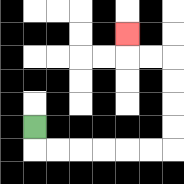{'start': '[1, 5]', 'end': '[5, 1]', 'path_directions': 'D,R,R,R,R,R,R,U,U,U,U,L,L,U', 'path_coordinates': '[[1, 5], [1, 6], [2, 6], [3, 6], [4, 6], [5, 6], [6, 6], [7, 6], [7, 5], [7, 4], [7, 3], [7, 2], [6, 2], [5, 2], [5, 1]]'}